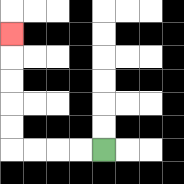{'start': '[4, 6]', 'end': '[0, 1]', 'path_directions': 'L,L,L,L,U,U,U,U,U', 'path_coordinates': '[[4, 6], [3, 6], [2, 6], [1, 6], [0, 6], [0, 5], [0, 4], [0, 3], [0, 2], [0, 1]]'}